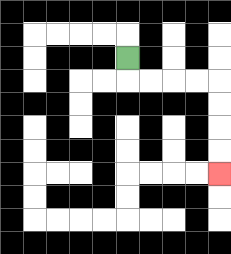{'start': '[5, 2]', 'end': '[9, 7]', 'path_directions': 'D,R,R,R,R,D,D,D,D', 'path_coordinates': '[[5, 2], [5, 3], [6, 3], [7, 3], [8, 3], [9, 3], [9, 4], [9, 5], [9, 6], [9, 7]]'}